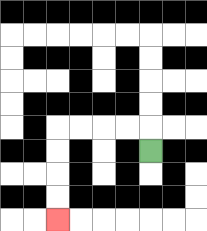{'start': '[6, 6]', 'end': '[2, 9]', 'path_directions': 'U,L,L,L,L,D,D,D,D', 'path_coordinates': '[[6, 6], [6, 5], [5, 5], [4, 5], [3, 5], [2, 5], [2, 6], [2, 7], [2, 8], [2, 9]]'}